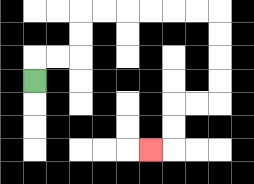{'start': '[1, 3]', 'end': '[6, 6]', 'path_directions': 'U,R,R,U,U,R,R,R,R,R,R,D,D,D,D,L,L,D,D,L', 'path_coordinates': '[[1, 3], [1, 2], [2, 2], [3, 2], [3, 1], [3, 0], [4, 0], [5, 0], [6, 0], [7, 0], [8, 0], [9, 0], [9, 1], [9, 2], [9, 3], [9, 4], [8, 4], [7, 4], [7, 5], [7, 6], [6, 6]]'}